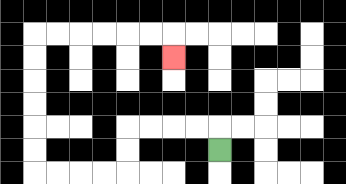{'start': '[9, 6]', 'end': '[7, 2]', 'path_directions': 'U,L,L,L,L,D,D,L,L,L,L,U,U,U,U,U,U,R,R,R,R,R,R,D', 'path_coordinates': '[[9, 6], [9, 5], [8, 5], [7, 5], [6, 5], [5, 5], [5, 6], [5, 7], [4, 7], [3, 7], [2, 7], [1, 7], [1, 6], [1, 5], [1, 4], [1, 3], [1, 2], [1, 1], [2, 1], [3, 1], [4, 1], [5, 1], [6, 1], [7, 1], [7, 2]]'}